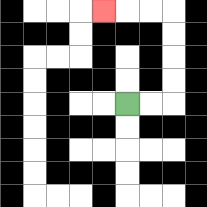{'start': '[5, 4]', 'end': '[4, 0]', 'path_directions': 'R,R,U,U,U,U,L,L,L', 'path_coordinates': '[[5, 4], [6, 4], [7, 4], [7, 3], [7, 2], [7, 1], [7, 0], [6, 0], [5, 0], [4, 0]]'}